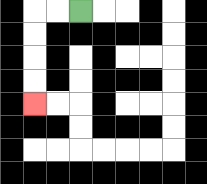{'start': '[3, 0]', 'end': '[1, 4]', 'path_directions': 'L,L,D,D,D,D', 'path_coordinates': '[[3, 0], [2, 0], [1, 0], [1, 1], [1, 2], [1, 3], [1, 4]]'}